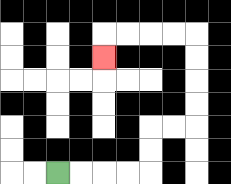{'start': '[2, 7]', 'end': '[4, 2]', 'path_directions': 'R,R,R,R,U,U,R,R,U,U,U,U,L,L,L,L,D', 'path_coordinates': '[[2, 7], [3, 7], [4, 7], [5, 7], [6, 7], [6, 6], [6, 5], [7, 5], [8, 5], [8, 4], [8, 3], [8, 2], [8, 1], [7, 1], [6, 1], [5, 1], [4, 1], [4, 2]]'}